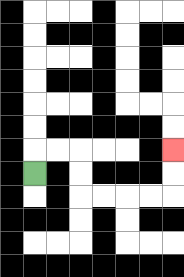{'start': '[1, 7]', 'end': '[7, 6]', 'path_directions': 'U,R,R,D,D,R,R,R,R,U,U', 'path_coordinates': '[[1, 7], [1, 6], [2, 6], [3, 6], [3, 7], [3, 8], [4, 8], [5, 8], [6, 8], [7, 8], [7, 7], [7, 6]]'}